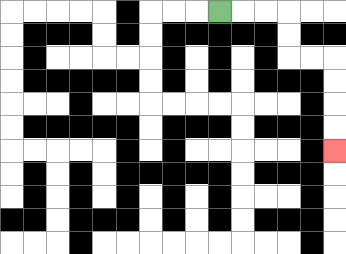{'start': '[9, 0]', 'end': '[14, 6]', 'path_directions': 'R,R,R,D,D,R,R,D,D,D,D', 'path_coordinates': '[[9, 0], [10, 0], [11, 0], [12, 0], [12, 1], [12, 2], [13, 2], [14, 2], [14, 3], [14, 4], [14, 5], [14, 6]]'}